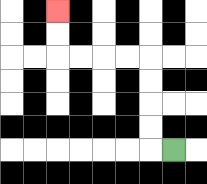{'start': '[7, 6]', 'end': '[2, 0]', 'path_directions': 'L,U,U,U,U,L,L,L,L,U,U', 'path_coordinates': '[[7, 6], [6, 6], [6, 5], [6, 4], [6, 3], [6, 2], [5, 2], [4, 2], [3, 2], [2, 2], [2, 1], [2, 0]]'}